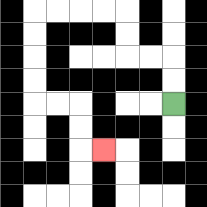{'start': '[7, 4]', 'end': '[4, 6]', 'path_directions': 'U,U,L,L,U,U,L,L,L,L,D,D,D,D,R,R,D,D,R', 'path_coordinates': '[[7, 4], [7, 3], [7, 2], [6, 2], [5, 2], [5, 1], [5, 0], [4, 0], [3, 0], [2, 0], [1, 0], [1, 1], [1, 2], [1, 3], [1, 4], [2, 4], [3, 4], [3, 5], [3, 6], [4, 6]]'}